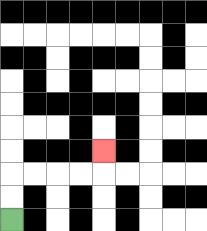{'start': '[0, 9]', 'end': '[4, 6]', 'path_directions': 'U,U,R,R,R,R,U', 'path_coordinates': '[[0, 9], [0, 8], [0, 7], [1, 7], [2, 7], [3, 7], [4, 7], [4, 6]]'}